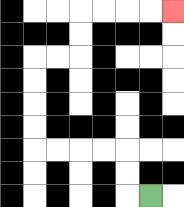{'start': '[6, 8]', 'end': '[7, 0]', 'path_directions': 'L,U,U,L,L,L,L,U,U,U,U,R,R,U,U,R,R,R,R', 'path_coordinates': '[[6, 8], [5, 8], [5, 7], [5, 6], [4, 6], [3, 6], [2, 6], [1, 6], [1, 5], [1, 4], [1, 3], [1, 2], [2, 2], [3, 2], [3, 1], [3, 0], [4, 0], [5, 0], [6, 0], [7, 0]]'}